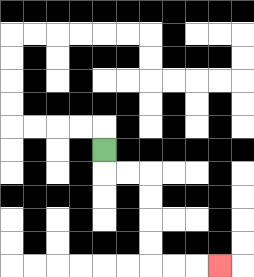{'start': '[4, 6]', 'end': '[9, 11]', 'path_directions': 'D,R,R,D,D,D,D,R,R,R', 'path_coordinates': '[[4, 6], [4, 7], [5, 7], [6, 7], [6, 8], [6, 9], [6, 10], [6, 11], [7, 11], [8, 11], [9, 11]]'}